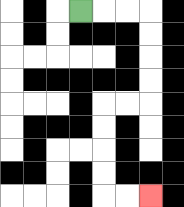{'start': '[3, 0]', 'end': '[6, 8]', 'path_directions': 'R,R,R,D,D,D,D,L,L,D,D,D,D,R,R', 'path_coordinates': '[[3, 0], [4, 0], [5, 0], [6, 0], [6, 1], [6, 2], [6, 3], [6, 4], [5, 4], [4, 4], [4, 5], [4, 6], [4, 7], [4, 8], [5, 8], [6, 8]]'}